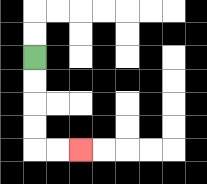{'start': '[1, 2]', 'end': '[3, 6]', 'path_directions': 'D,D,D,D,R,R', 'path_coordinates': '[[1, 2], [1, 3], [1, 4], [1, 5], [1, 6], [2, 6], [3, 6]]'}